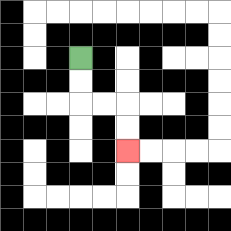{'start': '[3, 2]', 'end': '[5, 6]', 'path_directions': 'D,D,R,R,D,D', 'path_coordinates': '[[3, 2], [3, 3], [3, 4], [4, 4], [5, 4], [5, 5], [5, 6]]'}